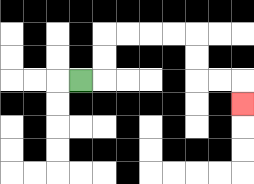{'start': '[3, 3]', 'end': '[10, 4]', 'path_directions': 'R,U,U,R,R,R,R,D,D,R,R,D', 'path_coordinates': '[[3, 3], [4, 3], [4, 2], [4, 1], [5, 1], [6, 1], [7, 1], [8, 1], [8, 2], [8, 3], [9, 3], [10, 3], [10, 4]]'}